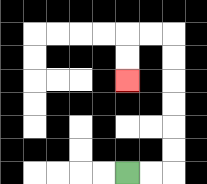{'start': '[5, 7]', 'end': '[5, 3]', 'path_directions': 'R,R,U,U,U,U,U,U,L,L,D,D', 'path_coordinates': '[[5, 7], [6, 7], [7, 7], [7, 6], [7, 5], [7, 4], [7, 3], [7, 2], [7, 1], [6, 1], [5, 1], [5, 2], [5, 3]]'}